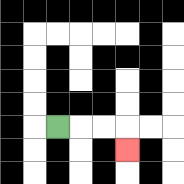{'start': '[2, 5]', 'end': '[5, 6]', 'path_directions': 'R,R,R,D', 'path_coordinates': '[[2, 5], [3, 5], [4, 5], [5, 5], [5, 6]]'}